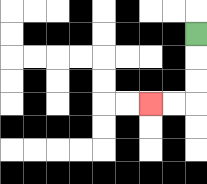{'start': '[8, 1]', 'end': '[6, 4]', 'path_directions': 'D,D,D,L,L', 'path_coordinates': '[[8, 1], [8, 2], [8, 3], [8, 4], [7, 4], [6, 4]]'}